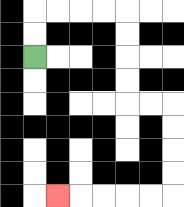{'start': '[1, 2]', 'end': '[2, 8]', 'path_directions': 'U,U,R,R,R,R,D,D,D,D,R,R,D,D,D,D,L,L,L,L,L', 'path_coordinates': '[[1, 2], [1, 1], [1, 0], [2, 0], [3, 0], [4, 0], [5, 0], [5, 1], [5, 2], [5, 3], [5, 4], [6, 4], [7, 4], [7, 5], [7, 6], [7, 7], [7, 8], [6, 8], [5, 8], [4, 8], [3, 8], [2, 8]]'}